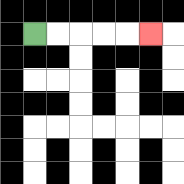{'start': '[1, 1]', 'end': '[6, 1]', 'path_directions': 'R,R,R,R,R', 'path_coordinates': '[[1, 1], [2, 1], [3, 1], [4, 1], [5, 1], [6, 1]]'}